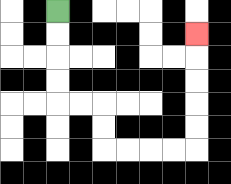{'start': '[2, 0]', 'end': '[8, 1]', 'path_directions': 'D,D,D,D,R,R,D,D,R,R,R,R,U,U,U,U,U', 'path_coordinates': '[[2, 0], [2, 1], [2, 2], [2, 3], [2, 4], [3, 4], [4, 4], [4, 5], [4, 6], [5, 6], [6, 6], [7, 6], [8, 6], [8, 5], [8, 4], [8, 3], [8, 2], [8, 1]]'}